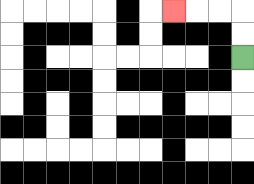{'start': '[10, 2]', 'end': '[7, 0]', 'path_directions': 'U,U,L,L,L', 'path_coordinates': '[[10, 2], [10, 1], [10, 0], [9, 0], [8, 0], [7, 0]]'}